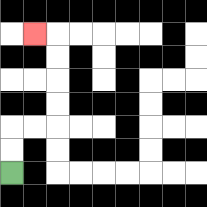{'start': '[0, 7]', 'end': '[1, 1]', 'path_directions': 'U,U,R,R,U,U,U,U,L', 'path_coordinates': '[[0, 7], [0, 6], [0, 5], [1, 5], [2, 5], [2, 4], [2, 3], [2, 2], [2, 1], [1, 1]]'}